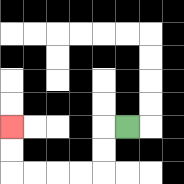{'start': '[5, 5]', 'end': '[0, 5]', 'path_directions': 'L,D,D,L,L,L,L,U,U', 'path_coordinates': '[[5, 5], [4, 5], [4, 6], [4, 7], [3, 7], [2, 7], [1, 7], [0, 7], [0, 6], [0, 5]]'}